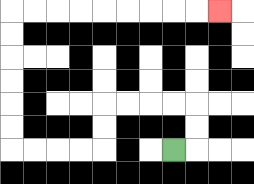{'start': '[7, 6]', 'end': '[9, 0]', 'path_directions': 'R,U,U,L,L,L,L,D,D,L,L,L,L,U,U,U,U,U,U,R,R,R,R,R,R,R,R,R', 'path_coordinates': '[[7, 6], [8, 6], [8, 5], [8, 4], [7, 4], [6, 4], [5, 4], [4, 4], [4, 5], [4, 6], [3, 6], [2, 6], [1, 6], [0, 6], [0, 5], [0, 4], [0, 3], [0, 2], [0, 1], [0, 0], [1, 0], [2, 0], [3, 0], [4, 0], [5, 0], [6, 0], [7, 0], [8, 0], [9, 0]]'}